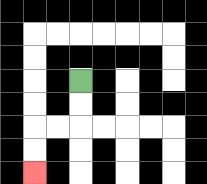{'start': '[3, 3]', 'end': '[1, 7]', 'path_directions': 'D,D,L,L,D,D', 'path_coordinates': '[[3, 3], [3, 4], [3, 5], [2, 5], [1, 5], [1, 6], [1, 7]]'}